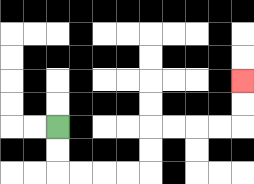{'start': '[2, 5]', 'end': '[10, 3]', 'path_directions': 'D,D,R,R,R,R,U,U,R,R,R,R,U,U', 'path_coordinates': '[[2, 5], [2, 6], [2, 7], [3, 7], [4, 7], [5, 7], [6, 7], [6, 6], [6, 5], [7, 5], [8, 5], [9, 5], [10, 5], [10, 4], [10, 3]]'}